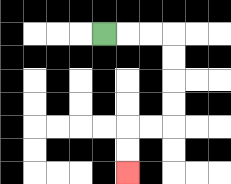{'start': '[4, 1]', 'end': '[5, 7]', 'path_directions': 'R,R,R,D,D,D,D,L,L,D,D', 'path_coordinates': '[[4, 1], [5, 1], [6, 1], [7, 1], [7, 2], [7, 3], [7, 4], [7, 5], [6, 5], [5, 5], [5, 6], [5, 7]]'}